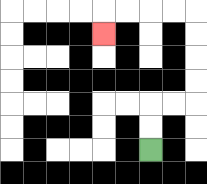{'start': '[6, 6]', 'end': '[4, 1]', 'path_directions': 'U,U,R,R,U,U,U,U,L,L,L,L,D', 'path_coordinates': '[[6, 6], [6, 5], [6, 4], [7, 4], [8, 4], [8, 3], [8, 2], [8, 1], [8, 0], [7, 0], [6, 0], [5, 0], [4, 0], [4, 1]]'}